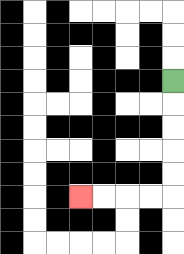{'start': '[7, 3]', 'end': '[3, 8]', 'path_directions': 'D,D,D,D,D,L,L,L,L', 'path_coordinates': '[[7, 3], [7, 4], [7, 5], [7, 6], [7, 7], [7, 8], [6, 8], [5, 8], [4, 8], [3, 8]]'}